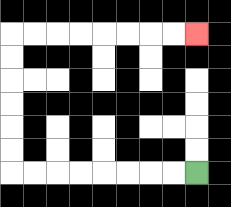{'start': '[8, 7]', 'end': '[8, 1]', 'path_directions': 'L,L,L,L,L,L,L,L,U,U,U,U,U,U,R,R,R,R,R,R,R,R', 'path_coordinates': '[[8, 7], [7, 7], [6, 7], [5, 7], [4, 7], [3, 7], [2, 7], [1, 7], [0, 7], [0, 6], [0, 5], [0, 4], [0, 3], [0, 2], [0, 1], [1, 1], [2, 1], [3, 1], [4, 1], [5, 1], [6, 1], [7, 1], [8, 1]]'}